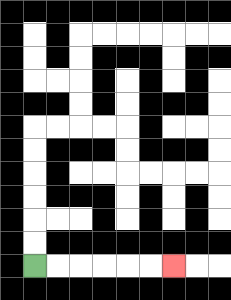{'start': '[1, 11]', 'end': '[7, 11]', 'path_directions': 'R,R,R,R,R,R', 'path_coordinates': '[[1, 11], [2, 11], [3, 11], [4, 11], [5, 11], [6, 11], [7, 11]]'}